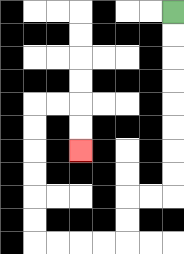{'start': '[7, 0]', 'end': '[3, 6]', 'path_directions': 'D,D,D,D,D,D,D,D,L,L,D,D,L,L,L,L,U,U,U,U,U,U,R,R,D,D', 'path_coordinates': '[[7, 0], [7, 1], [7, 2], [7, 3], [7, 4], [7, 5], [7, 6], [7, 7], [7, 8], [6, 8], [5, 8], [5, 9], [5, 10], [4, 10], [3, 10], [2, 10], [1, 10], [1, 9], [1, 8], [1, 7], [1, 6], [1, 5], [1, 4], [2, 4], [3, 4], [3, 5], [3, 6]]'}